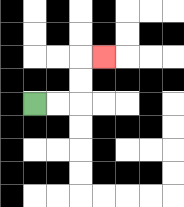{'start': '[1, 4]', 'end': '[4, 2]', 'path_directions': 'R,R,U,U,R', 'path_coordinates': '[[1, 4], [2, 4], [3, 4], [3, 3], [3, 2], [4, 2]]'}